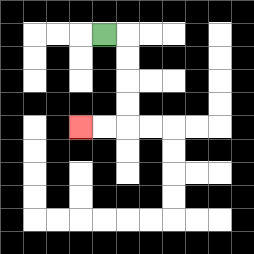{'start': '[4, 1]', 'end': '[3, 5]', 'path_directions': 'R,D,D,D,D,L,L', 'path_coordinates': '[[4, 1], [5, 1], [5, 2], [5, 3], [5, 4], [5, 5], [4, 5], [3, 5]]'}